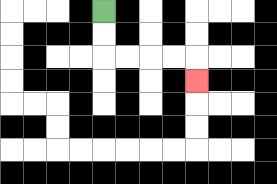{'start': '[4, 0]', 'end': '[8, 3]', 'path_directions': 'D,D,R,R,R,R,D', 'path_coordinates': '[[4, 0], [4, 1], [4, 2], [5, 2], [6, 2], [7, 2], [8, 2], [8, 3]]'}